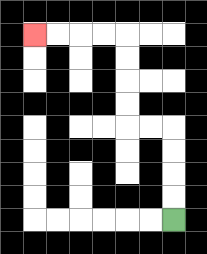{'start': '[7, 9]', 'end': '[1, 1]', 'path_directions': 'U,U,U,U,L,L,U,U,U,U,L,L,L,L', 'path_coordinates': '[[7, 9], [7, 8], [7, 7], [7, 6], [7, 5], [6, 5], [5, 5], [5, 4], [5, 3], [5, 2], [5, 1], [4, 1], [3, 1], [2, 1], [1, 1]]'}